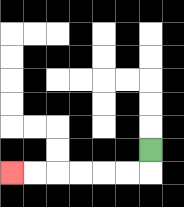{'start': '[6, 6]', 'end': '[0, 7]', 'path_directions': 'D,L,L,L,L,L,L', 'path_coordinates': '[[6, 6], [6, 7], [5, 7], [4, 7], [3, 7], [2, 7], [1, 7], [0, 7]]'}